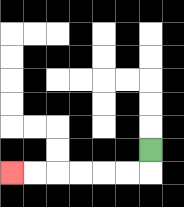{'start': '[6, 6]', 'end': '[0, 7]', 'path_directions': 'D,L,L,L,L,L,L', 'path_coordinates': '[[6, 6], [6, 7], [5, 7], [4, 7], [3, 7], [2, 7], [1, 7], [0, 7]]'}